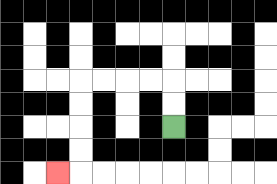{'start': '[7, 5]', 'end': '[2, 7]', 'path_directions': 'U,U,L,L,L,L,D,D,D,D,L', 'path_coordinates': '[[7, 5], [7, 4], [7, 3], [6, 3], [5, 3], [4, 3], [3, 3], [3, 4], [3, 5], [3, 6], [3, 7], [2, 7]]'}